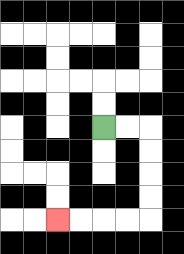{'start': '[4, 5]', 'end': '[2, 9]', 'path_directions': 'R,R,D,D,D,D,L,L,L,L', 'path_coordinates': '[[4, 5], [5, 5], [6, 5], [6, 6], [6, 7], [6, 8], [6, 9], [5, 9], [4, 9], [3, 9], [2, 9]]'}